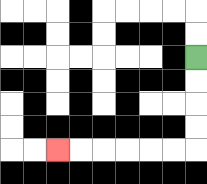{'start': '[8, 2]', 'end': '[2, 6]', 'path_directions': 'D,D,D,D,L,L,L,L,L,L', 'path_coordinates': '[[8, 2], [8, 3], [8, 4], [8, 5], [8, 6], [7, 6], [6, 6], [5, 6], [4, 6], [3, 6], [2, 6]]'}